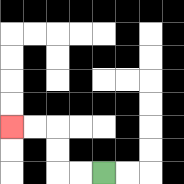{'start': '[4, 7]', 'end': '[0, 5]', 'path_directions': 'L,L,U,U,L,L', 'path_coordinates': '[[4, 7], [3, 7], [2, 7], [2, 6], [2, 5], [1, 5], [0, 5]]'}